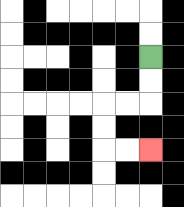{'start': '[6, 2]', 'end': '[6, 6]', 'path_directions': 'D,D,L,L,D,D,R,R', 'path_coordinates': '[[6, 2], [6, 3], [6, 4], [5, 4], [4, 4], [4, 5], [4, 6], [5, 6], [6, 6]]'}